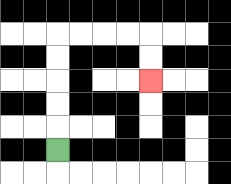{'start': '[2, 6]', 'end': '[6, 3]', 'path_directions': 'U,U,U,U,U,R,R,R,R,D,D', 'path_coordinates': '[[2, 6], [2, 5], [2, 4], [2, 3], [2, 2], [2, 1], [3, 1], [4, 1], [5, 1], [6, 1], [6, 2], [6, 3]]'}